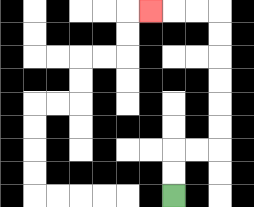{'start': '[7, 8]', 'end': '[6, 0]', 'path_directions': 'U,U,R,R,U,U,U,U,U,U,L,L,L', 'path_coordinates': '[[7, 8], [7, 7], [7, 6], [8, 6], [9, 6], [9, 5], [9, 4], [9, 3], [9, 2], [9, 1], [9, 0], [8, 0], [7, 0], [6, 0]]'}